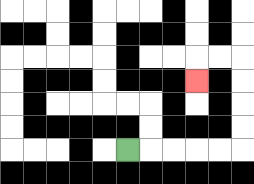{'start': '[5, 6]', 'end': '[8, 3]', 'path_directions': 'R,R,R,R,R,U,U,U,U,L,L,D', 'path_coordinates': '[[5, 6], [6, 6], [7, 6], [8, 6], [9, 6], [10, 6], [10, 5], [10, 4], [10, 3], [10, 2], [9, 2], [8, 2], [8, 3]]'}